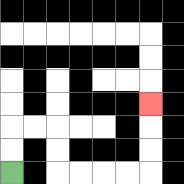{'start': '[0, 7]', 'end': '[6, 4]', 'path_directions': 'U,U,R,R,D,D,R,R,R,R,U,U,U', 'path_coordinates': '[[0, 7], [0, 6], [0, 5], [1, 5], [2, 5], [2, 6], [2, 7], [3, 7], [4, 7], [5, 7], [6, 7], [6, 6], [6, 5], [6, 4]]'}